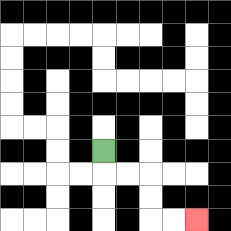{'start': '[4, 6]', 'end': '[8, 9]', 'path_directions': 'D,R,R,D,D,R,R', 'path_coordinates': '[[4, 6], [4, 7], [5, 7], [6, 7], [6, 8], [6, 9], [7, 9], [8, 9]]'}